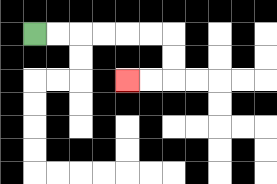{'start': '[1, 1]', 'end': '[5, 3]', 'path_directions': 'R,R,R,R,R,R,D,D,L,L', 'path_coordinates': '[[1, 1], [2, 1], [3, 1], [4, 1], [5, 1], [6, 1], [7, 1], [7, 2], [7, 3], [6, 3], [5, 3]]'}